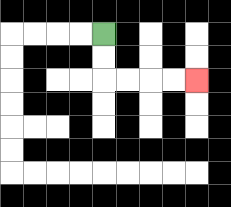{'start': '[4, 1]', 'end': '[8, 3]', 'path_directions': 'D,D,R,R,R,R', 'path_coordinates': '[[4, 1], [4, 2], [4, 3], [5, 3], [6, 3], [7, 3], [8, 3]]'}